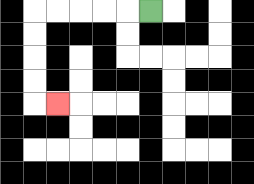{'start': '[6, 0]', 'end': '[2, 4]', 'path_directions': 'L,L,L,L,L,D,D,D,D,R', 'path_coordinates': '[[6, 0], [5, 0], [4, 0], [3, 0], [2, 0], [1, 0], [1, 1], [1, 2], [1, 3], [1, 4], [2, 4]]'}